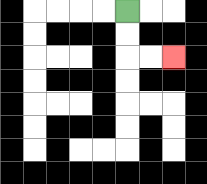{'start': '[5, 0]', 'end': '[7, 2]', 'path_directions': 'D,D,R,R', 'path_coordinates': '[[5, 0], [5, 1], [5, 2], [6, 2], [7, 2]]'}